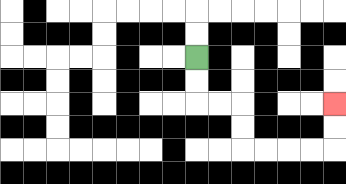{'start': '[8, 2]', 'end': '[14, 4]', 'path_directions': 'D,D,R,R,D,D,R,R,R,R,U,U', 'path_coordinates': '[[8, 2], [8, 3], [8, 4], [9, 4], [10, 4], [10, 5], [10, 6], [11, 6], [12, 6], [13, 6], [14, 6], [14, 5], [14, 4]]'}